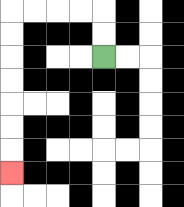{'start': '[4, 2]', 'end': '[0, 7]', 'path_directions': 'U,U,L,L,L,L,D,D,D,D,D,D,D', 'path_coordinates': '[[4, 2], [4, 1], [4, 0], [3, 0], [2, 0], [1, 0], [0, 0], [0, 1], [0, 2], [0, 3], [0, 4], [0, 5], [0, 6], [0, 7]]'}